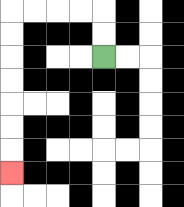{'start': '[4, 2]', 'end': '[0, 7]', 'path_directions': 'U,U,L,L,L,L,D,D,D,D,D,D,D', 'path_coordinates': '[[4, 2], [4, 1], [4, 0], [3, 0], [2, 0], [1, 0], [0, 0], [0, 1], [0, 2], [0, 3], [0, 4], [0, 5], [0, 6], [0, 7]]'}